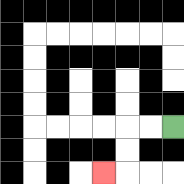{'start': '[7, 5]', 'end': '[4, 7]', 'path_directions': 'L,L,D,D,L', 'path_coordinates': '[[7, 5], [6, 5], [5, 5], [5, 6], [5, 7], [4, 7]]'}